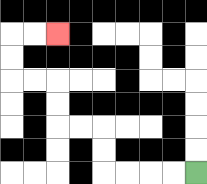{'start': '[8, 7]', 'end': '[2, 1]', 'path_directions': 'L,L,L,L,U,U,L,L,U,U,L,L,U,U,R,R', 'path_coordinates': '[[8, 7], [7, 7], [6, 7], [5, 7], [4, 7], [4, 6], [4, 5], [3, 5], [2, 5], [2, 4], [2, 3], [1, 3], [0, 3], [0, 2], [0, 1], [1, 1], [2, 1]]'}